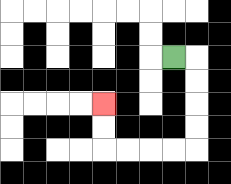{'start': '[7, 2]', 'end': '[4, 4]', 'path_directions': 'R,D,D,D,D,L,L,L,L,U,U', 'path_coordinates': '[[7, 2], [8, 2], [8, 3], [8, 4], [8, 5], [8, 6], [7, 6], [6, 6], [5, 6], [4, 6], [4, 5], [4, 4]]'}